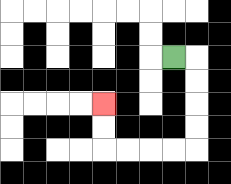{'start': '[7, 2]', 'end': '[4, 4]', 'path_directions': 'R,D,D,D,D,L,L,L,L,U,U', 'path_coordinates': '[[7, 2], [8, 2], [8, 3], [8, 4], [8, 5], [8, 6], [7, 6], [6, 6], [5, 6], [4, 6], [4, 5], [4, 4]]'}